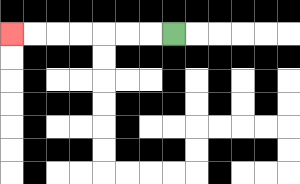{'start': '[7, 1]', 'end': '[0, 1]', 'path_directions': 'L,L,L,L,L,L,L', 'path_coordinates': '[[7, 1], [6, 1], [5, 1], [4, 1], [3, 1], [2, 1], [1, 1], [0, 1]]'}